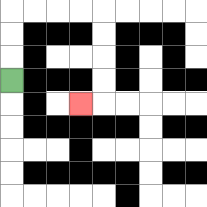{'start': '[0, 3]', 'end': '[3, 4]', 'path_directions': 'U,U,U,R,R,R,R,D,D,D,D,L', 'path_coordinates': '[[0, 3], [0, 2], [0, 1], [0, 0], [1, 0], [2, 0], [3, 0], [4, 0], [4, 1], [4, 2], [4, 3], [4, 4], [3, 4]]'}